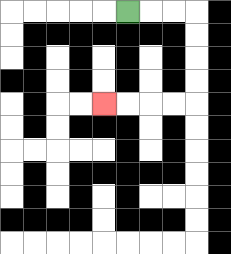{'start': '[5, 0]', 'end': '[4, 4]', 'path_directions': 'R,R,R,D,D,D,D,L,L,L,L', 'path_coordinates': '[[5, 0], [6, 0], [7, 0], [8, 0], [8, 1], [8, 2], [8, 3], [8, 4], [7, 4], [6, 4], [5, 4], [4, 4]]'}